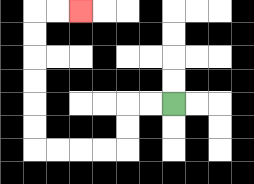{'start': '[7, 4]', 'end': '[3, 0]', 'path_directions': 'L,L,D,D,L,L,L,L,U,U,U,U,U,U,R,R', 'path_coordinates': '[[7, 4], [6, 4], [5, 4], [5, 5], [5, 6], [4, 6], [3, 6], [2, 6], [1, 6], [1, 5], [1, 4], [1, 3], [1, 2], [1, 1], [1, 0], [2, 0], [3, 0]]'}